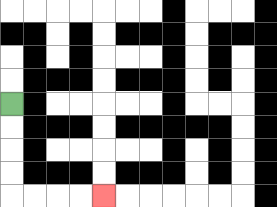{'start': '[0, 4]', 'end': '[4, 8]', 'path_directions': 'D,D,D,D,R,R,R,R', 'path_coordinates': '[[0, 4], [0, 5], [0, 6], [0, 7], [0, 8], [1, 8], [2, 8], [3, 8], [4, 8]]'}